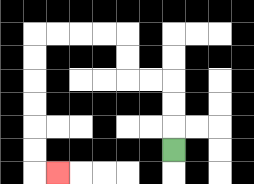{'start': '[7, 6]', 'end': '[2, 7]', 'path_directions': 'U,U,U,L,L,U,U,L,L,L,L,D,D,D,D,D,D,R', 'path_coordinates': '[[7, 6], [7, 5], [7, 4], [7, 3], [6, 3], [5, 3], [5, 2], [5, 1], [4, 1], [3, 1], [2, 1], [1, 1], [1, 2], [1, 3], [1, 4], [1, 5], [1, 6], [1, 7], [2, 7]]'}